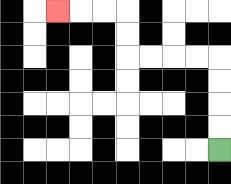{'start': '[9, 6]', 'end': '[2, 0]', 'path_directions': 'U,U,U,U,L,L,L,L,U,U,L,L,L', 'path_coordinates': '[[9, 6], [9, 5], [9, 4], [9, 3], [9, 2], [8, 2], [7, 2], [6, 2], [5, 2], [5, 1], [5, 0], [4, 0], [3, 0], [2, 0]]'}